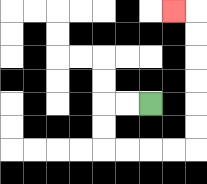{'start': '[6, 4]', 'end': '[7, 0]', 'path_directions': 'L,L,D,D,R,R,R,R,U,U,U,U,U,U,L', 'path_coordinates': '[[6, 4], [5, 4], [4, 4], [4, 5], [4, 6], [5, 6], [6, 6], [7, 6], [8, 6], [8, 5], [8, 4], [8, 3], [8, 2], [8, 1], [8, 0], [7, 0]]'}